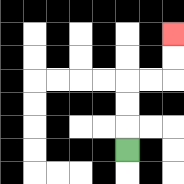{'start': '[5, 6]', 'end': '[7, 1]', 'path_directions': 'U,U,U,R,R,U,U', 'path_coordinates': '[[5, 6], [5, 5], [5, 4], [5, 3], [6, 3], [7, 3], [7, 2], [7, 1]]'}